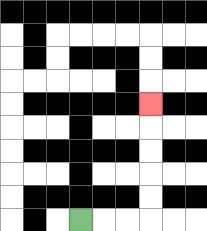{'start': '[3, 9]', 'end': '[6, 4]', 'path_directions': 'R,R,R,U,U,U,U,U', 'path_coordinates': '[[3, 9], [4, 9], [5, 9], [6, 9], [6, 8], [6, 7], [6, 6], [6, 5], [6, 4]]'}